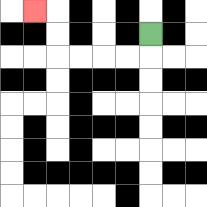{'start': '[6, 1]', 'end': '[1, 0]', 'path_directions': 'D,L,L,L,L,U,U,L', 'path_coordinates': '[[6, 1], [6, 2], [5, 2], [4, 2], [3, 2], [2, 2], [2, 1], [2, 0], [1, 0]]'}